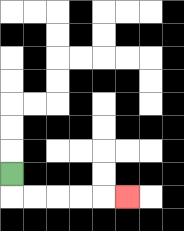{'start': '[0, 7]', 'end': '[5, 8]', 'path_directions': 'D,R,R,R,R,R', 'path_coordinates': '[[0, 7], [0, 8], [1, 8], [2, 8], [3, 8], [4, 8], [5, 8]]'}